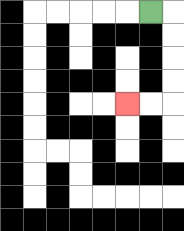{'start': '[6, 0]', 'end': '[5, 4]', 'path_directions': 'R,D,D,D,D,L,L', 'path_coordinates': '[[6, 0], [7, 0], [7, 1], [7, 2], [7, 3], [7, 4], [6, 4], [5, 4]]'}